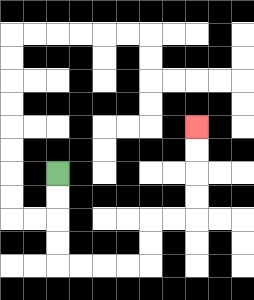{'start': '[2, 7]', 'end': '[8, 5]', 'path_directions': 'D,D,D,D,R,R,R,R,U,U,R,R,U,U,U,U', 'path_coordinates': '[[2, 7], [2, 8], [2, 9], [2, 10], [2, 11], [3, 11], [4, 11], [5, 11], [6, 11], [6, 10], [6, 9], [7, 9], [8, 9], [8, 8], [8, 7], [8, 6], [8, 5]]'}